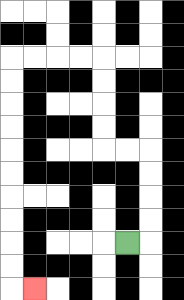{'start': '[5, 10]', 'end': '[1, 12]', 'path_directions': 'R,U,U,U,U,L,L,U,U,U,U,L,L,L,L,D,D,D,D,D,D,D,D,D,D,R', 'path_coordinates': '[[5, 10], [6, 10], [6, 9], [6, 8], [6, 7], [6, 6], [5, 6], [4, 6], [4, 5], [4, 4], [4, 3], [4, 2], [3, 2], [2, 2], [1, 2], [0, 2], [0, 3], [0, 4], [0, 5], [0, 6], [0, 7], [0, 8], [0, 9], [0, 10], [0, 11], [0, 12], [1, 12]]'}